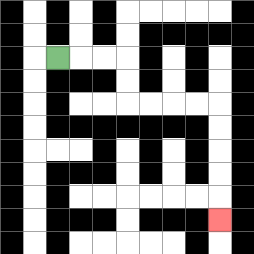{'start': '[2, 2]', 'end': '[9, 9]', 'path_directions': 'R,R,R,D,D,R,R,R,R,D,D,D,D,D', 'path_coordinates': '[[2, 2], [3, 2], [4, 2], [5, 2], [5, 3], [5, 4], [6, 4], [7, 4], [8, 4], [9, 4], [9, 5], [9, 6], [9, 7], [9, 8], [9, 9]]'}